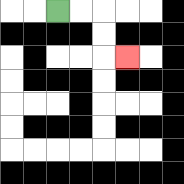{'start': '[2, 0]', 'end': '[5, 2]', 'path_directions': 'R,R,D,D,R', 'path_coordinates': '[[2, 0], [3, 0], [4, 0], [4, 1], [4, 2], [5, 2]]'}